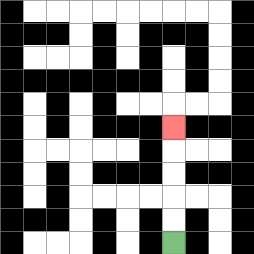{'start': '[7, 10]', 'end': '[7, 5]', 'path_directions': 'U,U,U,U,U', 'path_coordinates': '[[7, 10], [7, 9], [7, 8], [7, 7], [7, 6], [7, 5]]'}